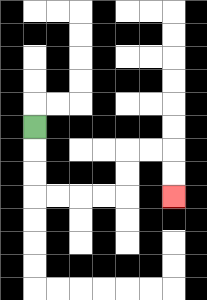{'start': '[1, 5]', 'end': '[7, 8]', 'path_directions': 'D,D,D,R,R,R,R,U,U,R,R,D,D', 'path_coordinates': '[[1, 5], [1, 6], [1, 7], [1, 8], [2, 8], [3, 8], [4, 8], [5, 8], [5, 7], [5, 6], [6, 6], [7, 6], [7, 7], [7, 8]]'}